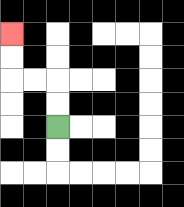{'start': '[2, 5]', 'end': '[0, 1]', 'path_directions': 'U,U,L,L,U,U', 'path_coordinates': '[[2, 5], [2, 4], [2, 3], [1, 3], [0, 3], [0, 2], [0, 1]]'}